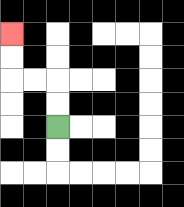{'start': '[2, 5]', 'end': '[0, 1]', 'path_directions': 'U,U,L,L,U,U', 'path_coordinates': '[[2, 5], [2, 4], [2, 3], [1, 3], [0, 3], [0, 2], [0, 1]]'}